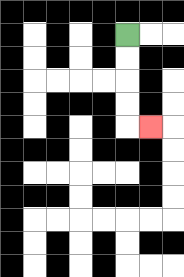{'start': '[5, 1]', 'end': '[6, 5]', 'path_directions': 'D,D,D,D,R', 'path_coordinates': '[[5, 1], [5, 2], [5, 3], [5, 4], [5, 5], [6, 5]]'}